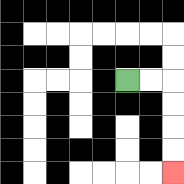{'start': '[5, 3]', 'end': '[7, 7]', 'path_directions': 'R,R,D,D,D,D', 'path_coordinates': '[[5, 3], [6, 3], [7, 3], [7, 4], [7, 5], [7, 6], [7, 7]]'}